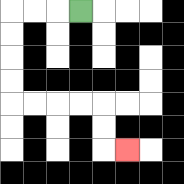{'start': '[3, 0]', 'end': '[5, 6]', 'path_directions': 'L,L,L,D,D,D,D,R,R,R,R,D,D,R', 'path_coordinates': '[[3, 0], [2, 0], [1, 0], [0, 0], [0, 1], [0, 2], [0, 3], [0, 4], [1, 4], [2, 4], [3, 4], [4, 4], [4, 5], [4, 6], [5, 6]]'}